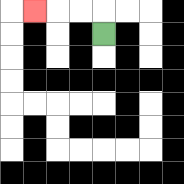{'start': '[4, 1]', 'end': '[1, 0]', 'path_directions': 'U,L,L,L', 'path_coordinates': '[[4, 1], [4, 0], [3, 0], [2, 0], [1, 0]]'}